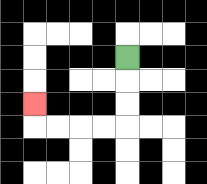{'start': '[5, 2]', 'end': '[1, 4]', 'path_directions': 'D,D,D,L,L,L,L,U', 'path_coordinates': '[[5, 2], [5, 3], [5, 4], [5, 5], [4, 5], [3, 5], [2, 5], [1, 5], [1, 4]]'}